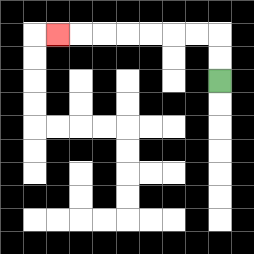{'start': '[9, 3]', 'end': '[2, 1]', 'path_directions': 'U,U,L,L,L,L,L,L,L', 'path_coordinates': '[[9, 3], [9, 2], [9, 1], [8, 1], [7, 1], [6, 1], [5, 1], [4, 1], [3, 1], [2, 1]]'}